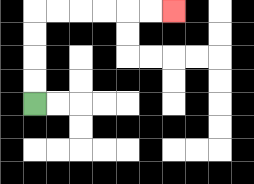{'start': '[1, 4]', 'end': '[7, 0]', 'path_directions': 'U,U,U,U,R,R,R,R,R,R', 'path_coordinates': '[[1, 4], [1, 3], [1, 2], [1, 1], [1, 0], [2, 0], [3, 0], [4, 0], [5, 0], [6, 0], [7, 0]]'}